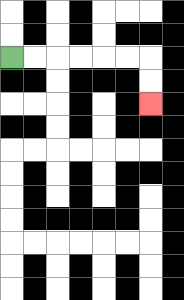{'start': '[0, 2]', 'end': '[6, 4]', 'path_directions': 'R,R,R,R,R,R,D,D', 'path_coordinates': '[[0, 2], [1, 2], [2, 2], [3, 2], [4, 2], [5, 2], [6, 2], [6, 3], [6, 4]]'}